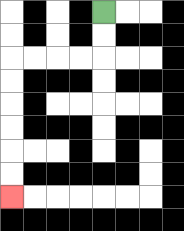{'start': '[4, 0]', 'end': '[0, 8]', 'path_directions': 'D,D,L,L,L,L,D,D,D,D,D,D', 'path_coordinates': '[[4, 0], [4, 1], [4, 2], [3, 2], [2, 2], [1, 2], [0, 2], [0, 3], [0, 4], [0, 5], [0, 6], [0, 7], [0, 8]]'}